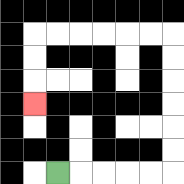{'start': '[2, 7]', 'end': '[1, 4]', 'path_directions': 'R,R,R,R,R,U,U,U,U,U,U,L,L,L,L,L,L,D,D,D', 'path_coordinates': '[[2, 7], [3, 7], [4, 7], [5, 7], [6, 7], [7, 7], [7, 6], [7, 5], [7, 4], [7, 3], [7, 2], [7, 1], [6, 1], [5, 1], [4, 1], [3, 1], [2, 1], [1, 1], [1, 2], [1, 3], [1, 4]]'}